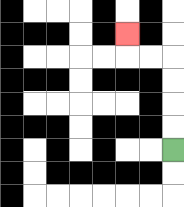{'start': '[7, 6]', 'end': '[5, 1]', 'path_directions': 'U,U,U,U,L,L,U', 'path_coordinates': '[[7, 6], [7, 5], [7, 4], [7, 3], [7, 2], [6, 2], [5, 2], [5, 1]]'}